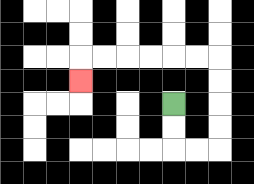{'start': '[7, 4]', 'end': '[3, 3]', 'path_directions': 'D,D,R,R,U,U,U,U,L,L,L,L,L,L,D', 'path_coordinates': '[[7, 4], [7, 5], [7, 6], [8, 6], [9, 6], [9, 5], [9, 4], [9, 3], [9, 2], [8, 2], [7, 2], [6, 2], [5, 2], [4, 2], [3, 2], [3, 3]]'}